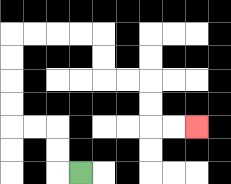{'start': '[3, 7]', 'end': '[8, 5]', 'path_directions': 'L,U,U,L,L,U,U,U,U,R,R,R,R,D,D,R,R,D,D,R,R', 'path_coordinates': '[[3, 7], [2, 7], [2, 6], [2, 5], [1, 5], [0, 5], [0, 4], [0, 3], [0, 2], [0, 1], [1, 1], [2, 1], [3, 1], [4, 1], [4, 2], [4, 3], [5, 3], [6, 3], [6, 4], [6, 5], [7, 5], [8, 5]]'}